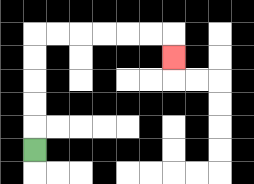{'start': '[1, 6]', 'end': '[7, 2]', 'path_directions': 'U,U,U,U,U,R,R,R,R,R,R,D', 'path_coordinates': '[[1, 6], [1, 5], [1, 4], [1, 3], [1, 2], [1, 1], [2, 1], [3, 1], [4, 1], [5, 1], [6, 1], [7, 1], [7, 2]]'}